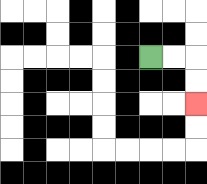{'start': '[6, 2]', 'end': '[8, 4]', 'path_directions': 'R,R,D,D', 'path_coordinates': '[[6, 2], [7, 2], [8, 2], [8, 3], [8, 4]]'}